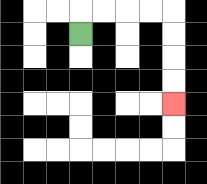{'start': '[3, 1]', 'end': '[7, 4]', 'path_directions': 'U,R,R,R,R,D,D,D,D', 'path_coordinates': '[[3, 1], [3, 0], [4, 0], [5, 0], [6, 0], [7, 0], [7, 1], [7, 2], [7, 3], [7, 4]]'}